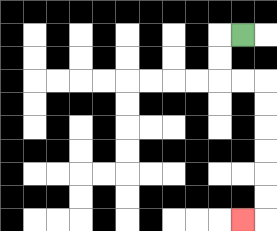{'start': '[10, 1]', 'end': '[10, 9]', 'path_directions': 'L,D,D,R,R,D,D,D,D,D,D,L', 'path_coordinates': '[[10, 1], [9, 1], [9, 2], [9, 3], [10, 3], [11, 3], [11, 4], [11, 5], [11, 6], [11, 7], [11, 8], [11, 9], [10, 9]]'}